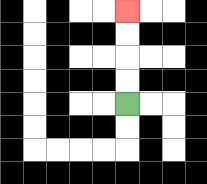{'start': '[5, 4]', 'end': '[5, 0]', 'path_directions': 'U,U,U,U', 'path_coordinates': '[[5, 4], [5, 3], [5, 2], [5, 1], [5, 0]]'}